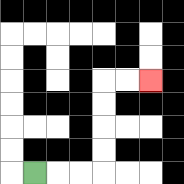{'start': '[1, 7]', 'end': '[6, 3]', 'path_directions': 'R,R,R,U,U,U,U,R,R', 'path_coordinates': '[[1, 7], [2, 7], [3, 7], [4, 7], [4, 6], [4, 5], [4, 4], [4, 3], [5, 3], [6, 3]]'}